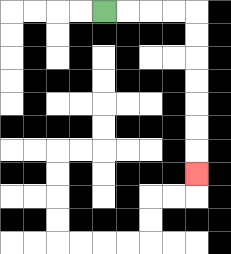{'start': '[4, 0]', 'end': '[8, 7]', 'path_directions': 'R,R,R,R,D,D,D,D,D,D,D', 'path_coordinates': '[[4, 0], [5, 0], [6, 0], [7, 0], [8, 0], [8, 1], [8, 2], [8, 3], [8, 4], [8, 5], [8, 6], [8, 7]]'}